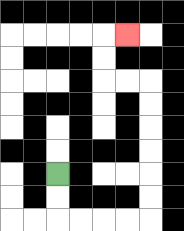{'start': '[2, 7]', 'end': '[5, 1]', 'path_directions': 'D,D,R,R,R,R,U,U,U,U,U,U,L,L,U,U,R', 'path_coordinates': '[[2, 7], [2, 8], [2, 9], [3, 9], [4, 9], [5, 9], [6, 9], [6, 8], [6, 7], [6, 6], [6, 5], [6, 4], [6, 3], [5, 3], [4, 3], [4, 2], [4, 1], [5, 1]]'}